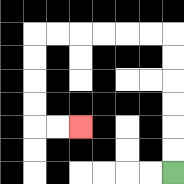{'start': '[7, 7]', 'end': '[3, 5]', 'path_directions': 'U,U,U,U,U,U,L,L,L,L,L,L,D,D,D,D,R,R', 'path_coordinates': '[[7, 7], [7, 6], [7, 5], [7, 4], [7, 3], [7, 2], [7, 1], [6, 1], [5, 1], [4, 1], [3, 1], [2, 1], [1, 1], [1, 2], [1, 3], [1, 4], [1, 5], [2, 5], [3, 5]]'}